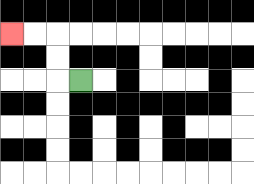{'start': '[3, 3]', 'end': '[0, 1]', 'path_directions': 'L,U,U,L,L', 'path_coordinates': '[[3, 3], [2, 3], [2, 2], [2, 1], [1, 1], [0, 1]]'}